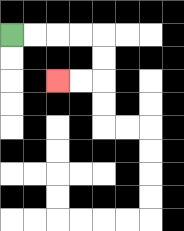{'start': '[0, 1]', 'end': '[2, 3]', 'path_directions': 'R,R,R,R,D,D,L,L', 'path_coordinates': '[[0, 1], [1, 1], [2, 1], [3, 1], [4, 1], [4, 2], [4, 3], [3, 3], [2, 3]]'}